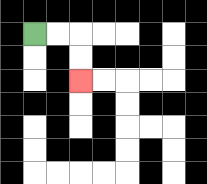{'start': '[1, 1]', 'end': '[3, 3]', 'path_directions': 'R,R,D,D', 'path_coordinates': '[[1, 1], [2, 1], [3, 1], [3, 2], [3, 3]]'}